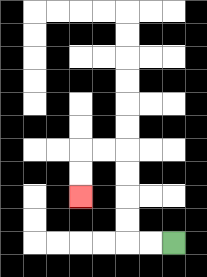{'start': '[7, 10]', 'end': '[3, 8]', 'path_directions': 'L,L,U,U,U,U,L,L,D,D', 'path_coordinates': '[[7, 10], [6, 10], [5, 10], [5, 9], [5, 8], [5, 7], [5, 6], [4, 6], [3, 6], [3, 7], [3, 8]]'}